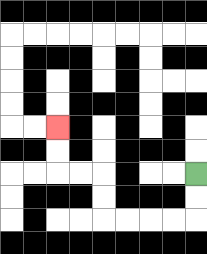{'start': '[8, 7]', 'end': '[2, 5]', 'path_directions': 'D,D,L,L,L,L,U,U,L,L,U,U', 'path_coordinates': '[[8, 7], [8, 8], [8, 9], [7, 9], [6, 9], [5, 9], [4, 9], [4, 8], [4, 7], [3, 7], [2, 7], [2, 6], [2, 5]]'}